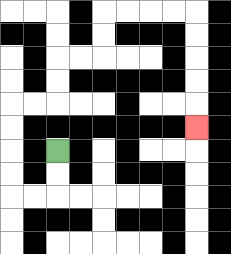{'start': '[2, 6]', 'end': '[8, 5]', 'path_directions': 'D,D,L,L,U,U,U,U,R,R,U,U,R,R,U,U,R,R,R,R,D,D,D,D,D', 'path_coordinates': '[[2, 6], [2, 7], [2, 8], [1, 8], [0, 8], [0, 7], [0, 6], [0, 5], [0, 4], [1, 4], [2, 4], [2, 3], [2, 2], [3, 2], [4, 2], [4, 1], [4, 0], [5, 0], [6, 0], [7, 0], [8, 0], [8, 1], [8, 2], [8, 3], [8, 4], [8, 5]]'}